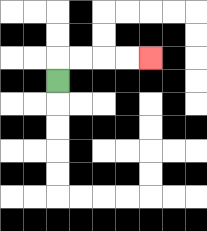{'start': '[2, 3]', 'end': '[6, 2]', 'path_directions': 'U,R,R,R,R', 'path_coordinates': '[[2, 3], [2, 2], [3, 2], [4, 2], [5, 2], [6, 2]]'}